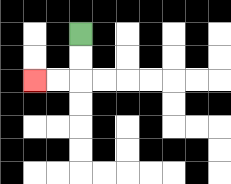{'start': '[3, 1]', 'end': '[1, 3]', 'path_directions': 'D,D,L,L', 'path_coordinates': '[[3, 1], [3, 2], [3, 3], [2, 3], [1, 3]]'}